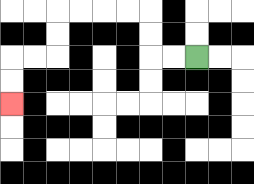{'start': '[8, 2]', 'end': '[0, 4]', 'path_directions': 'L,L,U,U,L,L,L,L,D,D,L,L,D,D', 'path_coordinates': '[[8, 2], [7, 2], [6, 2], [6, 1], [6, 0], [5, 0], [4, 0], [3, 0], [2, 0], [2, 1], [2, 2], [1, 2], [0, 2], [0, 3], [0, 4]]'}